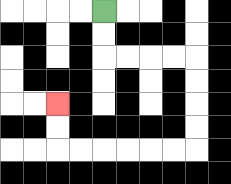{'start': '[4, 0]', 'end': '[2, 4]', 'path_directions': 'D,D,R,R,R,R,D,D,D,D,L,L,L,L,L,L,U,U', 'path_coordinates': '[[4, 0], [4, 1], [4, 2], [5, 2], [6, 2], [7, 2], [8, 2], [8, 3], [8, 4], [8, 5], [8, 6], [7, 6], [6, 6], [5, 6], [4, 6], [3, 6], [2, 6], [2, 5], [2, 4]]'}